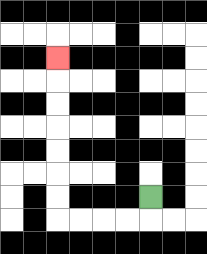{'start': '[6, 8]', 'end': '[2, 2]', 'path_directions': 'D,L,L,L,L,U,U,U,U,U,U,U', 'path_coordinates': '[[6, 8], [6, 9], [5, 9], [4, 9], [3, 9], [2, 9], [2, 8], [2, 7], [2, 6], [2, 5], [2, 4], [2, 3], [2, 2]]'}